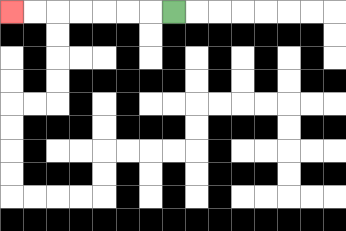{'start': '[7, 0]', 'end': '[0, 0]', 'path_directions': 'L,L,L,L,L,L,L', 'path_coordinates': '[[7, 0], [6, 0], [5, 0], [4, 0], [3, 0], [2, 0], [1, 0], [0, 0]]'}